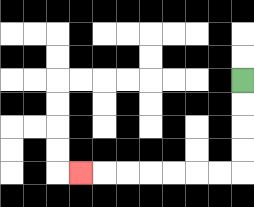{'start': '[10, 3]', 'end': '[3, 7]', 'path_directions': 'D,D,D,D,L,L,L,L,L,L,L', 'path_coordinates': '[[10, 3], [10, 4], [10, 5], [10, 6], [10, 7], [9, 7], [8, 7], [7, 7], [6, 7], [5, 7], [4, 7], [3, 7]]'}